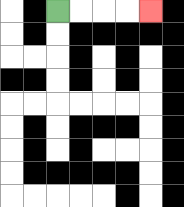{'start': '[2, 0]', 'end': '[6, 0]', 'path_directions': 'R,R,R,R', 'path_coordinates': '[[2, 0], [3, 0], [4, 0], [5, 0], [6, 0]]'}